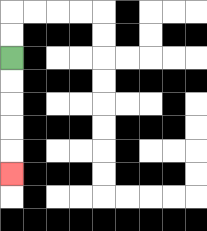{'start': '[0, 2]', 'end': '[0, 7]', 'path_directions': 'D,D,D,D,D', 'path_coordinates': '[[0, 2], [0, 3], [0, 4], [0, 5], [0, 6], [0, 7]]'}